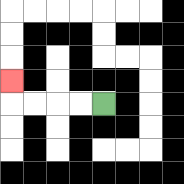{'start': '[4, 4]', 'end': '[0, 3]', 'path_directions': 'L,L,L,L,U', 'path_coordinates': '[[4, 4], [3, 4], [2, 4], [1, 4], [0, 4], [0, 3]]'}